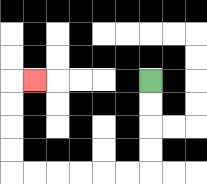{'start': '[6, 3]', 'end': '[1, 3]', 'path_directions': 'D,D,D,D,L,L,L,L,L,L,U,U,U,U,R', 'path_coordinates': '[[6, 3], [6, 4], [6, 5], [6, 6], [6, 7], [5, 7], [4, 7], [3, 7], [2, 7], [1, 7], [0, 7], [0, 6], [0, 5], [0, 4], [0, 3], [1, 3]]'}